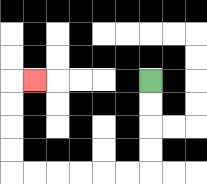{'start': '[6, 3]', 'end': '[1, 3]', 'path_directions': 'D,D,D,D,L,L,L,L,L,L,U,U,U,U,R', 'path_coordinates': '[[6, 3], [6, 4], [6, 5], [6, 6], [6, 7], [5, 7], [4, 7], [3, 7], [2, 7], [1, 7], [0, 7], [0, 6], [0, 5], [0, 4], [0, 3], [1, 3]]'}